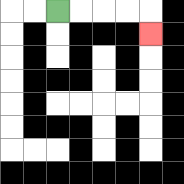{'start': '[2, 0]', 'end': '[6, 1]', 'path_directions': 'R,R,R,R,D', 'path_coordinates': '[[2, 0], [3, 0], [4, 0], [5, 0], [6, 0], [6, 1]]'}